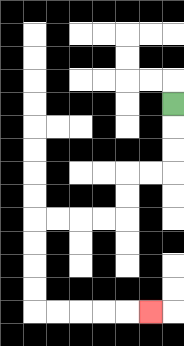{'start': '[7, 4]', 'end': '[6, 13]', 'path_directions': 'D,D,D,L,L,D,D,L,L,L,L,D,D,D,D,R,R,R,R,R', 'path_coordinates': '[[7, 4], [7, 5], [7, 6], [7, 7], [6, 7], [5, 7], [5, 8], [5, 9], [4, 9], [3, 9], [2, 9], [1, 9], [1, 10], [1, 11], [1, 12], [1, 13], [2, 13], [3, 13], [4, 13], [5, 13], [6, 13]]'}